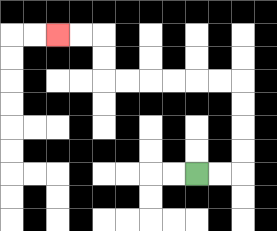{'start': '[8, 7]', 'end': '[2, 1]', 'path_directions': 'R,R,U,U,U,U,L,L,L,L,L,L,U,U,L,L', 'path_coordinates': '[[8, 7], [9, 7], [10, 7], [10, 6], [10, 5], [10, 4], [10, 3], [9, 3], [8, 3], [7, 3], [6, 3], [5, 3], [4, 3], [4, 2], [4, 1], [3, 1], [2, 1]]'}